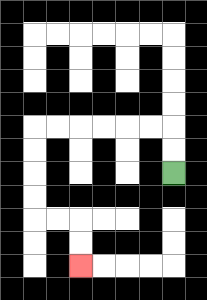{'start': '[7, 7]', 'end': '[3, 11]', 'path_directions': 'U,U,L,L,L,L,L,L,D,D,D,D,R,R,D,D', 'path_coordinates': '[[7, 7], [7, 6], [7, 5], [6, 5], [5, 5], [4, 5], [3, 5], [2, 5], [1, 5], [1, 6], [1, 7], [1, 8], [1, 9], [2, 9], [3, 9], [3, 10], [3, 11]]'}